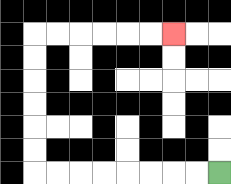{'start': '[9, 7]', 'end': '[7, 1]', 'path_directions': 'L,L,L,L,L,L,L,L,U,U,U,U,U,U,R,R,R,R,R,R', 'path_coordinates': '[[9, 7], [8, 7], [7, 7], [6, 7], [5, 7], [4, 7], [3, 7], [2, 7], [1, 7], [1, 6], [1, 5], [1, 4], [1, 3], [1, 2], [1, 1], [2, 1], [3, 1], [4, 1], [5, 1], [6, 1], [7, 1]]'}